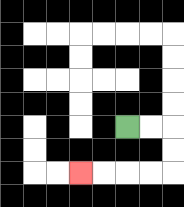{'start': '[5, 5]', 'end': '[3, 7]', 'path_directions': 'R,R,D,D,L,L,L,L', 'path_coordinates': '[[5, 5], [6, 5], [7, 5], [7, 6], [7, 7], [6, 7], [5, 7], [4, 7], [3, 7]]'}